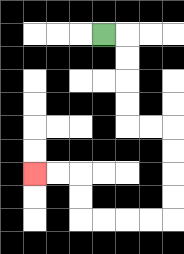{'start': '[4, 1]', 'end': '[1, 7]', 'path_directions': 'R,D,D,D,D,R,R,D,D,D,D,L,L,L,L,U,U,L,L', 'path_coordinates': '[[4, 1], [5, 1], [5, 2], [5, 3], [5, 4], [5, 5], [6, 5], [7, 5], [7, 6], [7, 7], [7, 8], [7, 9], [6, 9], [5, 9], [4, 9], [3, 9], [3, 8], [3, 7], [2, 7], [1, 7]]'}